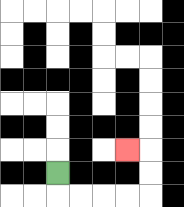{'start': '[2, 7]', 'end': '[5, 6]', 'path_directions': 'D,R,R,R,R,U,U,L', 'path_coordinates': '[[2, 7], [2, 8], [3, 8], [4, 8], [5, 8], [6, 8], [6, 7], [6, 6], [5, 6]]'}